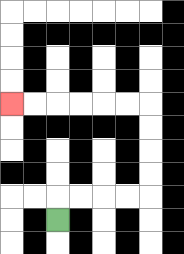{'start': '[2, 9]', 'end': '[0, 4]', 'path_directions': 'U,R,R,R,R,U,U,U,U,L,L,L,L,L,L', 'path_coordinates': '[[2, 9], [2, 8], [3, 8], [4, 8], [5, 8], [6, 8], [6, 7], [6, 6], [6, 5], [6, 4], [5, 4], [4, 4], [3, 4], [2, 4], [1, 4], [0, 4]]'}